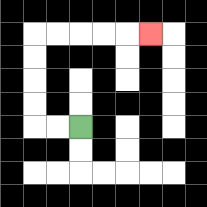{'start': '[3, 5]', 'end': '[6, 1]', 'path_directions': 'L,L,U,U,U,U,R,R,R,R,R', 'path_coordinates': '[[3, 5], [2, 5], [1, 5], [1, 4], [1, 3], [1, 2], [1, 1], [2, 1], [3, 1], [4, 1], [5, 1], [6, 1]]'}